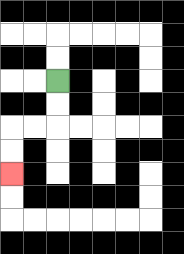{'start': '[2, 3]', 'end': '[0, 7]', 'path_directions': 'D,D,L,L,D,D', 'path_coordinates': '[[2, 3], [2, 4], [2, 5], [1, 5], [0, 5], [0, 6], [0, 7]]'}